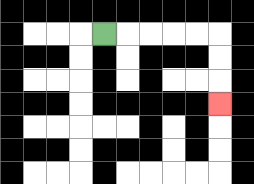{'start': '[4, 1]', 'end': '[9, 4]', 'path_directions': 'R,R,R,R,R,D,D,D', 'path_coordinates': '[[4, 1], [5, 1], [6, 1], [7, 1], [8, 1], [9, 1], [9, 2], [9, 3], [9, 4]]'}